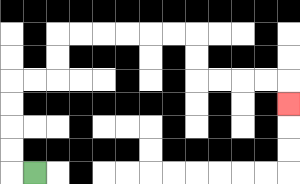{'start': '[1, 7]', 'end': '[12, 4]', 'path_directions': 'L,U,U,U,U,R,R,U,U,R,R,R,R,R,R,D,D,R,R,R,R,D', 'path_coordinates': '[[1, 7], [0, 7], [0, 6], [0, 5], [0, 4], [0, 3], [1, 3], [2, 3], [2, 2], [2, 1], [3, 1], [4, 1], [5, 1], [6, 1], [7, 1], [8, 1], [8, 2], [8, 3], [9, 3], [10, 3], [11, 3], [12, 3], [12, 4]]'}